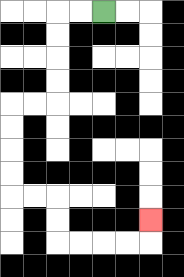{'start': '[4, 0]', 'end': '[6, 9]', 'path_directions': 'L,L,D,D,D,D,L,L,D,D,D,D,R,R,D,D,R,R,R,R,U', 'path_coordinates': '[[4, 0], [3, 0], [2, 0], [2, 1], [2, 2], [2, 3], [2, 4], [1, 4], [0, 4], [0, 5], [0, 6], [0, 7], [0, 8], [1, 8], [2, 8], [2, 9], [2, 10], [3, 10], [4, 10], [5, 10], [6, 10], [6, 9]]'}